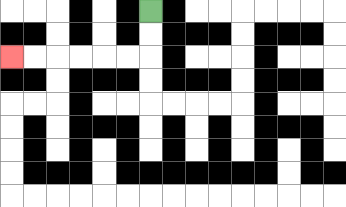{'start': '[6, 0]', 'end': '[0, 2]', 'path_directions': 'D,D,L,L,L,L,L,L', 'path_coordinates': '[[6, 0], [6, 1], [6, 2], [5, 2], [4, 2], [3, 2], [2, 2], [1, 2], [0, 2]]'}